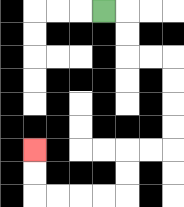{'start': '[4, 0]', 'end': '[1, 6]', 'path_directions': 'R,D,D,R,R,D,D,D,D,L,L,D,D,L,L,L,L,U,U', 'path_coordinates': '[[4, 0], [5, 0], [5, 1], [5, 2], [6, 2], [7, 2], [7, 3], [7, 4], [7, 5], [7, 6], [6, 6], [5, 6], [5, 7], [5, 8], [4, 8], [3, 8], [2, 8], [1, 8], [1, 7], [1, 6]]'}